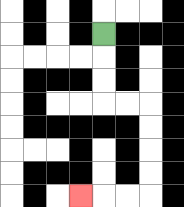{'start': '[4, 1]', 'end': '[3, 8]', 'path_directions': 'D,D,D,R,R,D,D,D,D,L,L,L', 'path_coordinates': '[[4, 1], [4, 2], [4, 3], [4, 4], [5, 4], [6, 4], [6, 5], [6, 6], [6, 7], [6, 8], [5, 8], [4, 8], [3, 8]]'}